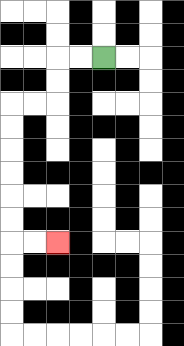{'start': '[4, 2]', 'end': '[2, 10]', 'path_directions': 'L,L,D,D,L,L,D,D,D,D,D,D,R,R', 'path_coordinates': '[[4, 2], [3, 2], [2, 2], [2, 3], [2, 4], [1, 4], [0, 4], [0, 5], [0, 6], [0, 7], [0, 8], [0, 9], [0, 10], [1, 10], [2, 10]]'}